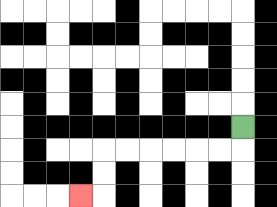{'start': '[10, 5]', 'end': '[3, 8]', 'path_directions': 'D,L,L,L,L,L,L,D,D,L', 'path_coordinates': '[[10, 5], [10, 6], [9, 6], [8, 6], [7, 6], [6, 6], [5, 6], [4, 6], [4, 7], [4, 8], [3, 8]]'}